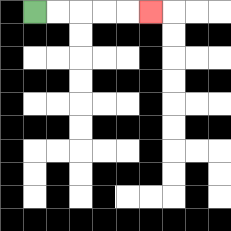{'start': '[1, 0]', 'end': '[6, 0]', 'path_directions': 'R,R,R,R,R', 'path_coordinates': '[[1, 0], [2, 0], [3, 0], [4, 0], [5, 0], [6, 0]]'}